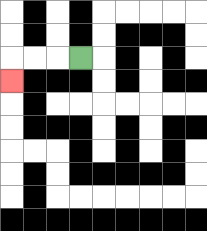{'start': '[3, 2]', 'end': '[0, 3]', 'path_directions': 'L,L,L,D', 'path_coordinates': '[[3, 2], [2, 2], [1, 2], [0, 2], [0, 3]]'}